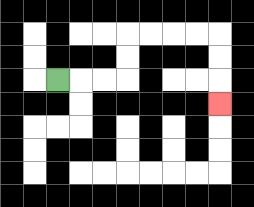{'start': '[2, 3]', 'end': '[9, 4]', 'path_directions': 'R,R,R,U,U,R,R,R,R,D,D,D', 'path_coordinates': '[[2, 3], [3, 3], [4, 3], [5, 3], [5, 2], [5, 1], [6, 1], [7, 1], [8, 1], [9, 1], [9, 2], [9, 3], [9, 4]]'}